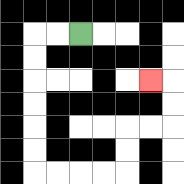{'start': '[3, 1]', 'end': '[6, 3]', 'path_directions': 'L,L,D,D,D,D,D,D,R,R,R,R,U,U,R,R,U,U,L', 'path_coordinates': '[[3, 1], [2, 1], [1, 1], [1, 2], [1, 3], [1, 4], [1, 5], [1, 6], [1, 7], [2, 7], [3, 7], [4, 7], [5, 7], [5, 6], [5, 5], [6, 5], [7, 5], [7, 4], [7, 3], [6, 3]]'}